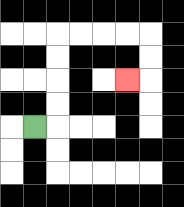{'start': '[1, 5]', 'end': '[5, 3]', 'path_directions': 'R,U,U,U,U,R,R,R,R,D,D,L', 'path_coordinates': '[[1, 5], [2, 5], [2, 4], [2, 3], [2, 2], [2, 1], [3, 1], [4, 1], [5, 1], [6, 1], [6, 2], [6, 3], [5, 3]]'}